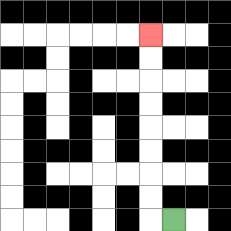{'start': '[7, 9]', 'end': '[6, 1]', 'path_directions': 'L,U,U,U,U,U,U,U,U', 'path_coordinates': '[[7, 9], [6, 9], [6, 8], [6, 7], [6, 6], [6, 5], [6, 4], [6, 3], [6, 2], [6, 1]]'}